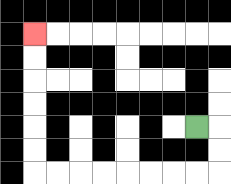{'start': '[8, 5]', 'end': '[1, 1]', 'path_directions': 'R,D,D,L,L,L,L,L,L,L,L,U,U,U,U,U,U', 'path_coordinates': '[[8, 5], [9, 5], [9, 6], [9, 7], [8, 7], [7, 7], [6, 7], [5, 7], [4, 7], [3, 7], [2, 7], [1, 7], [1, 6], [1, 5], [1, 4], [1, 3], [1, 2], [1, 1]]'}